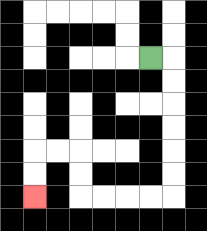{'start': '[6, 2]', 'end': '[1, 8]', 'path_directions': 'R,D,D,D,D,D,D,L,L,L,L,U,U,L,L,D,D', 'path_coordinates': '[[6, 2], [7, 2], [7, 3], [7, 4], [7, 5], [7, 6], [7, 7], [7, 8], [6, 8], [5, 8], [4, 8], [3, 8], [3, 7], [3, 6], [2, 6], [1, 6], [1, 7], [1, 8]]'}